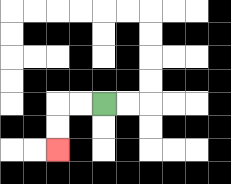{'start': '[4, 4]', 'end': '[2, 6]', 'path_directions': 'L,L,D,D', 'path_coordinates': '[[4, 4], [3, 4], [2, 4], [2, 5], [2, 6]]'}